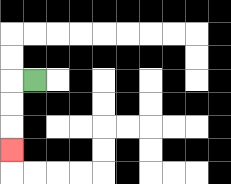{'start': '[1, 3]', 'end': '[0, 6]', 'path_directions': 'L,D,D,D', 'path_coordinates': '[[1, 3], [0, 3], [0, 4], [0, 5], [0, 6]]'}